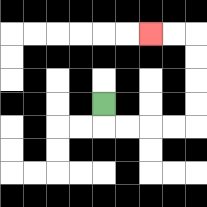{'start': '[4, 4]', 'end': '[6, 1]', 'path_directions': 'D,R,R,R,R,U,U,U,U,L,L', 'path_coordinates': '[[4, 4], [4, 5], [5, 5], [6, 5], [7, 5], [8, 5], [8, 4], [8, 3], [8, 2], [8, 1], [7, 1], [6, 1]]'}